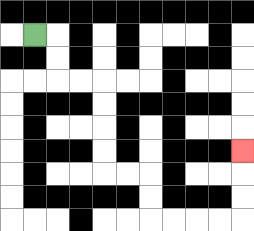{'start': '[1, 1]', 'end': '[10, 6]', 'path_directions': 'R,D,D,R,R,D,D,D,D,R,R,D,D,R,R,R,R,U,U,U', 'path_coordinates': '[[1, 1], [2, 1], [2, 2], [2, 3], [3, 3], [4, 3], [4, 4], [4, 5], [4, 6], [4, 7], [5, 7], [6, 7], [6, 8], [6, 9], [7, 9], [8, 9], [9, 9], [10, 9], [10, 8], [10, 7], [10, 6]]'}